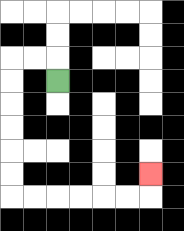{'start': '[2, 3]', 'end': '[6, 7]', 'path_directions': 'U,L,L,D,D,D,D,D,D,R,R,R,R,R,R,U', 'path_coordinates': '[[2, 3], [2, 2], [1, 2], [0, 2], [0, 3], [0, 4], [0, 5], [0, 6], [0, 7], [0, 8], [1, 8], [2, 8], [3, 8], [4, 8], [5, 8], [6, 8], [6, 7]]'}